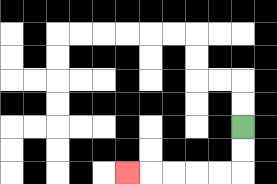{'start': '[10, 5]', 'end': '[5, 7]', 'path_directions': 'D,D,L,L,L,L,L', 'path_coordinates': '[[10, 5], [10, 6], [10, 7], [9, 7], [8, 7], [7, 7], [6, 7], [5, 7]]'}